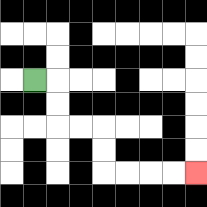{'start': '[1, 3]', 'end': '[8, 7]', 'path_directions': 'R,D,D,R,R,D,D,R,R,R,R', 'path_coordinates': '[[1, 3], [2, 3], [2, 4], [2, 5], [3, 5], [4, 5], [4, 6], [4, 7], [5, 7], [6, 7], [7, 7], [8, 7]]'}